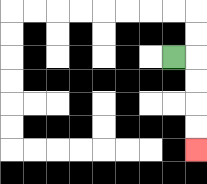{'start': '[7, 2]', 'end': '[8, 6]', 'path_directions': 'R,D,D,D,D', 'path_coordinates': '[[7, 2], [8, 2], [8, 3], [8, 4], [8, 5], [8, 6]]'}